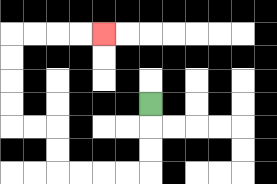{'start': '[6, 4]', 'end': '[4, 1]', 'path_directions': 'D,D,D,L,L,L,L,U,U,L,L,U,U,U,U,R,R,R,R', 'path_coordinates': '[[6, 4], [6, 5], [6, 6], [6, 7], [5, 7], [4, 7], [3, 7], [2, 7], [2, 6], [2, 5], [1, 5], [0, 5], [0, 4], [0, 3], [0, 2], [0, 1], [1, 1], [2, 1], [3, 1], [4, 1]]'}